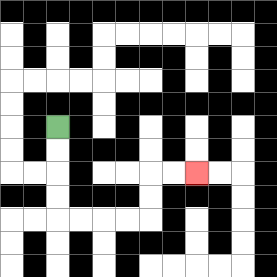{'start': '[2, 5]', 'end': '[8, 7]', 'path_directions': 'D,D,D,D,R,R,R,R,U,U,R,R', 'path_coordinates': '[[2, 5], [2, 6], [2, 7], [2, 8], [2, 9], [3, 9], [4, 9], [5, 9], [6, 9], [6, 8], [6, 7], [7, 7], [8, 7]]'}